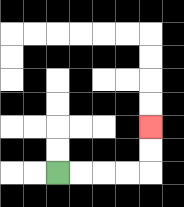{'start': '[2, 7]', 'end': '[6, 5]', 'path_directions': 'R,R,R,R,U,U', 'path_coordinates': '[[2, 7], [3, 7], [4, 7], [5, 7], [6, 7], [6, 6], [6, 5]]'}